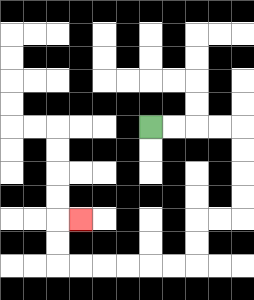{'start': '[6, 5]', 'end': '[3, 9]', 'path_directions': 'R,R,R,R,D,D,D,D,L,L,D,D,L,L,L,L,L,L,U,U,R', 'path_coordinates': '[[6, 5], [7, 5], [8, 5], [9, 5], [10, 5], [10, 6], [10, 7], [10, 8], [10, 9], [9, 9], [8, 9], [8, 10], [8, 11], [7, 11], [6, 11], [5, 11], [4, 11], [3, 11], [2, 11], [2, 10], [2, 9], [3, 9]]'}